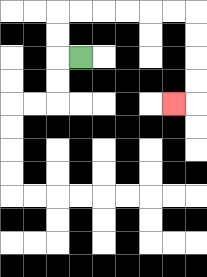{'start': '[3, 2]', 'end': '[7, 4]', 'path_directions': 'L,U,U,R,R,R,R,R,R,D,D,D,D,L', 'path_coordinates': '[[3, 2], [2, 2], [2, 1], [2, 0], [3, 0], [4, 0], [5, 0], [6, 0], [7, 0], [8, 0], [8, 1], [8, 2], [8, 3], [8, 4], [7, 4]]'}